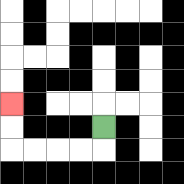{'start': '[4, 5]', 'end': '[0, 4]', 'path_directions': 'D,L,L,L,L,U,U', 'path_coordinates': '[[4, 5], [4, 6], [3, 6], [2, 6], [1, 6], [0, 6], [0, 5], [0, 4]]'}